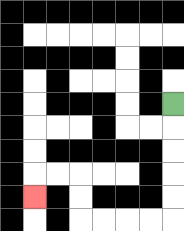{'start': '[7, 4]', 'end': '[1, 8]', 'path_directions': 'D,D,D,D,D,L,L,L,L,U,U,L,L,D', 'path_coordinates': '[[7, 4], [7, 5], [7, 6], [7, 7], [7, 8], [7, 9], [6, 9], [5, 9], [4, 9], [3, 9], [3, 8], [3, 7], [2, 7], [1, 7], [1, 8]]'}